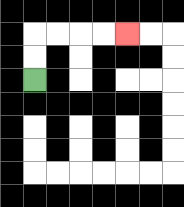{'start': '[1, 3]', 'end': '[5, 1]', 'path_directions': 'U,U,R,R,R,R', 'path_coordinates': '[[1, 3], [1, 2], [1, 1], [2, 1], [3, 1], [4, 1], [5, 1]]'}